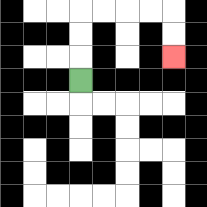{'start': '[3, 3]', 'end': '[7, 2]', 'path_directions': 'U,U,U,R,R,R,R,D,D', 'path_coordinates': '[[3, 3], [3, 2], [3, 1], [3, 0], [4, 0], [5, 0], [6, 0], [7, 0], [7, 1], [7, 2]]'}